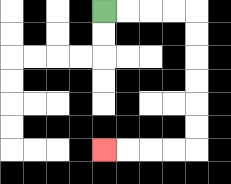{'start': '[4, 0]', 'end': '[4, 6]', 'path_directions': 'R,R,R,R,D,D,D,D,D,D,L,L,L,L', 'path_coordinates': '[[4, 0], [5, 0], [6, 0], [7, 0], [8, 0], [8, 1], [8, 2], [8, 3], [8, 4], [8, 5], [8, 6], [7, 6], [6, 6], [5, 6], [4, 6]]'}